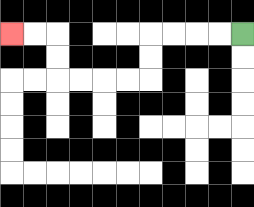{'start': '[10, 1]', 'end': '[0, 1]', 'path_directions': 'L,L,L,L,D,D,L,L,L,L,U,U,L,L', 'path_coordinates': '[[10, 1], [9, 1], [8, 1], [7, 1], [6, 1], [6, 2], [6, 3], [5, 3], [4, 3], [3, 3], [2, 3], [2, 2], [2, 1], [1, 1], [0, 1]]'}